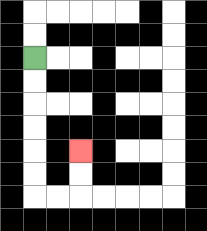{'start': '[1, 2]', 'end': '[3, 6]', 'path_directions': 'D,D,D,D,D,D,R,R,U,U', 'path_coordinates': '[[1, 2], [1, 3], [1, 4], [1, 5], [1, 6], [1, 7], [1, 8], [2, 8], [3, 8], [3, 7], [3, 6]]'}